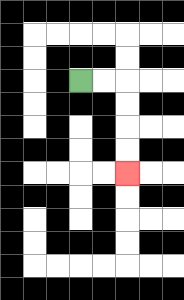{'start': '[3, 3]', 'end': '[5, 7]', 'path_directions': 'R,R,D,D,D,D', 'path_coordinates': '[[3, 3], [4, 3], [5, 3], [5, 4], [5, 5], [5, 6], [5, 7]]'}